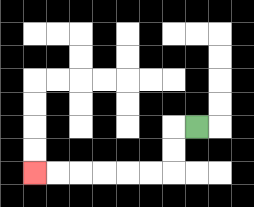{'start': '[8, 5]', 'end': '[1, 7]', 'path_directions': 'L,D,D,L,L,L,L,L,L', 'path_coordinates': '[[8, 5], [7, 5], [7, 6], [7, 7], [6, 7], [5, 7], [4, 7], [3, 7], [2, 7], [1, 7]]'}